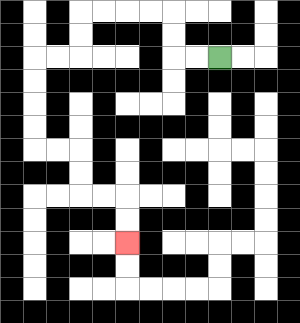{'start': '[9, 2]', 'end': '[5, 10]', 'path_directions': 'L,L,U,U,L,L,L,L,D,D,L,L,D,D,D,D,R,R,D,D,R,R,D,D', 'path_coordinates': '[[9, 2], [8, 2], [7, 2], [7, 1], [7, 0], [6, 0], [5, 0], [4, 0], [3, 0], [3, 1], [3, 2], [2, 2], [1, 2], [1, 3], [1, 4], [1, 5], [1, 6], [2, 6], [3, 6], [3, 7], [3, 8], [4, 8], [5, 8], [5, 9], [5, 10]]'}